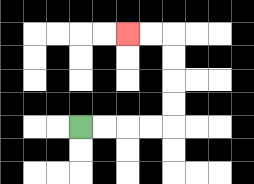{'start': '[3, 5]', 'end': '[5, 1]', 'path_directions': 'R,R,R,R,U,U,U,U,L,L', 'path_coordinates': '[[3, 5], [4, 5], [5, 5], [6, 5], [7, 5], [7, 4], [7, 3], [7, 2], [7, 1], [6, 1], [5, 1]]'}